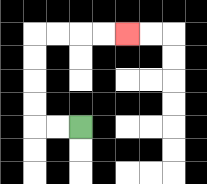{'start': '[3, 5]', 'end': '[5, 1]', 'path_directions': 'L,L,U,U,U,U,R,R,R,R', 'path_coordinates': '[[3, 5], [2, 5], [1, 5], [1, 4], [1, 3], [1, 2], [1, 1], [2, 1], [3, 1], [4, 1], [5, 1]]'}